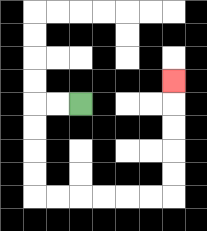{'start': '[3, 4]', 'end': '[7, 3]', 'path_directions': 'L,L,D,D,D,D,R,R,R,R,R,R,U,U,U,U,U', 'path_coordinates': '[[3, 4], [2, 4], [1, 4], [1, 5], [1, 6], [1, 7], [1, 8], [2, 8], [3, 8], [4, 8], [5, 8], [6, 8], [7, 8], [7, 7], [7, 6], [7, 5], [7, 4], [7, 3]]'}